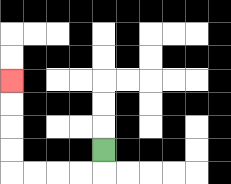{'start': '[4, 6]', 'end': '[0, 3]', 'path_directions': 'D,L,L,L,L,U,U,U,U', 'path_coordinates': '[[4, 6], [4, 7], [3, 7], [2, 7], [1, 7], [0, 7], [0, 6], [0, 5], [0, 4], [0, 3]]'}